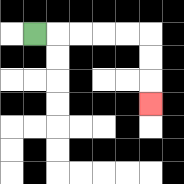{'start': '[1, 1]', 'end': '[6, 4]', 'path_directions': 'R,R,R,R,R,D,D,D', 'path_coordinates': '[[1, 1], [2, 1], [3, 1], [4, 1], [5, 1], [6, 1], [6, 2], [6, 3], [6, 4]]'}